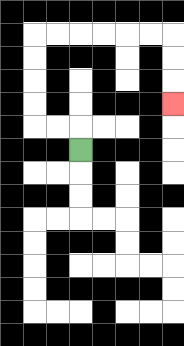{'start': '[3, 6]', 'end': '[7, 4]', 'path_directions': 'U,L,L,U,U,U,U,R,R,R,R,R,R,D,D,D', 'path_coordinates': '[[3, 6], [3, 5], [2, 5], [1, 5], [1, 4], [1, 3], [1, 2], [1, 1], [2, 1], [3, 1], [4, 1], [5, 1], [6, 1], [7, 1], [7, 2], [7, 3], [7, 4]]'}